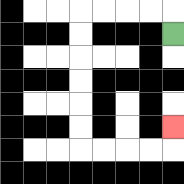{'start': '[7, 1]', 'end': '[7, 5]', 'path_directions': 'U,L,L,L,L,D,D,D,D,D,D,R,R,R,R,U', 'path_coordinates': '[[7, 1], [7, 0], [6, 0], [5, 0], [4, 0], [3, 0], [3, 1], [3, 2], [3, 3], [3, 4], [3, 5], [3, 6], [4, 6], [5, 6], [6, 6], [7, 6], [7, 5]]'}